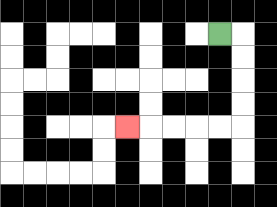{'start': '[9, 1]', 'end': '[5, 5]', 'path_directions': 'R,D,D,D,D,L,L,L,L,L', 'path_coordinates': '[[9, 1], [10, 1], [10, 2], [10, 3], [10, 4], [10, 5], [9, 5], [8, 5], [7, 5], [6, 5], [5, 5]]'}